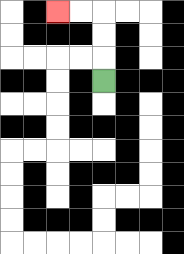{'start': '[4, 3]', 'end': '[2, 0]', 'path_directions': 'U,U,U,L,L', 'path_coordinates': '[[4, 3], [4, 2], [4, 1], [4, 0], [3, 0], [2, 0]]'}